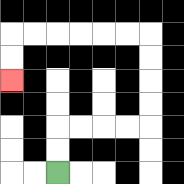{'start': '[2, 7]', 'end': '[0, 3]', 'path_directions': 'U,U,R,R,R,R,U,U,U,U,L,L,L,L,L,L,D,D', 'path_coordinates': '[[2, 7], [2, 6], [2, 5], [3, 5], [4, 5], [5, 5], [6, 5], [6, 4], [6, 3], [6, 2], [6, 1], [5, 1], [4, 1], [3, 1], [2, 1], [1, 1], [0, 1], [0, 2], [0, 3]]'}